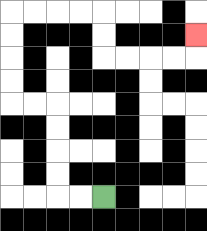{'start': '[4, 8]', 'end': '[8, 1]', 'path_directions': 'L,L,U,U,U,U,L,L,U,U,U,U,R,R,R,R,D,D,R,R,R,R,U', 'path_coordinates': '[[4, 8], [3, 8], [2, 8], [2, 7], [2, 6], [2, 5], [2, 4], [1, 4], [0, 4], [0, 3], [0, 2], [0, 1], [0, 0], [1, 0], [2, 0], [3, 0], [4, 0], [4, 1], [4, 2], [5, 2], [6, 2], [7, 2], [8, 2], [8, 1]]'}